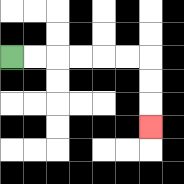{'start': '[0, 2]', 'end': '[6, 5]', 'path_directions': 'R,R,R,R,R,R,D,D,D', 'path_coordinates': '[[0, 2], [1, 2], [2, 2], [3, 2], [4, 2], [5, 2], [6, 2], [6, 3], [6, 4], [6, 5]]'}